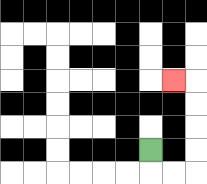{'start': '[6, 6]', 'end': '[7, 3]', 'path_directions': 'D,R,R,U,U,U,U,L', 'path_coordinates': '[[6, 6], [6, 7], [7, 7], [8, 7], [8, 6], [8, 5], [8, 4], [8, 3], [7, 3]]'}